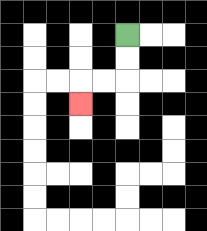{'start': '[5, 1]', 'end': '[3, 4]', 'path_directions': 'D,D,L,L,D', 'path_coordinates': '[[5, 1], [5, 2], [5, 3], [4, 3], [3, 3], [3, 4]]'}